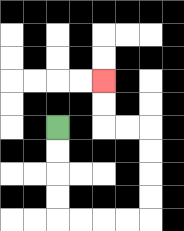{'start': '[2, 5]', 'end': '[4, 3]', 'path_directions': 'D,D,D,D,R,R,R,R,U,U,U,U,L,L,U,U', 'path_coordinates': '[[2, 5], [2, 6], [2, 7], [2, 8], [2, 9], [3, 9], [4, 9], [5, 9], [6, 9], [6, 8], [6, 7], [6, 6], [6, 5], [5, 5], [4, 5], [4, 4], [4, 3]]'}